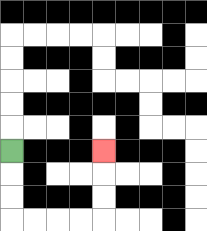{'start': '[0, 6]', 'end': '[4, 6]', 'path_directions': 'D,D,D,R,R,R,R,U,U,U', 'path_coordinates': '[[0, 6], [0, 7], [0, 8], [0, 9], [1, 9], [2, 9], [3, 9], [4, 9], [4, 8], [4, 7], [4, 6]]'}